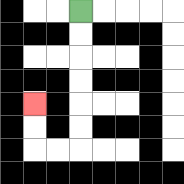{'start': '[3, 0]', 'end': '[1, 4]', 'path_directions': 'D,D,D,D,D,D,L,L,U,U', 'path_coordinates': '[[3, 0], [3, 1], [3, 2], [3, 3], [3, 4], [3, 5], [3, 6], [2, 6], [1, 6], [1, 5], [1, 4]]'}